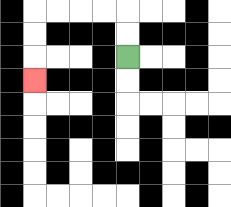{'start': '[5, 2]', 'end': '[1, 3]', 'path_directions': 'U,U,L,L,L,L,D,D,D', 'path_coordinates': '[[5, 2], [5, 1], [5, 0], [4, 0], [3, 0], [2, 0], [1, 0], [1, 1], [1, 2], [1, 3]]'}